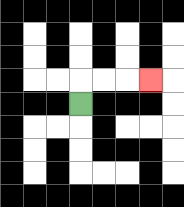{'start': '[3, 4]', 'end': '[6, 3]', 'path_directions': 'U,R,R,R', 'path_coordinates': '[[3, 4], [3, 3], [4, 3], [5, 3], [6, 3]]'}